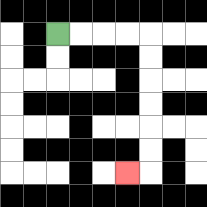{'start': '[2, 1]', 'end': '[5, 7]', 'path_directions': 'R,R,R,R,D,D,D,D,D,D,L', 'path_coordinates': '[[2, 1], [3, 1], [4, 1], [5, 1], [6, 1], [6, 2], [6, 3], [6, 4], [6, 5], [6, 6], [6, 7], [5, 7]]'}